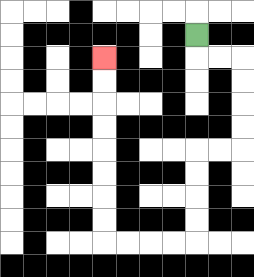{'start': '[8, 1]', 'end': '[4, 2]', 'path_directions': 'D,R,R,D,D,D,D,L,L,D,D,D,D,L,L,L,L,U,U,U,U,U,U,U,U', 'path_coordinates': '[[8, 1], [8, 2], [9, 2], [10, 2], [10, 3], [10, 4], [10, 5], [10, 6], [9, 6], [8, 6], [8, 7], [8, 8], [8, 9], [8, 10], [7, 10], [6, 10], [5, 10], [4, 10], [4, 9], [4, 8], [4, 7], [4, 6], [4, 5], [4, 4], [4, 3], [4, 2]]'}